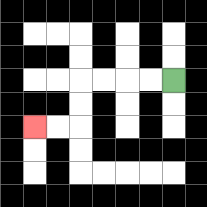{'start': '[7, 3]', 'end': '[1, 5]', 'path_directions': 'L,L,L,L,D,D,L,L', 'path_coordinates': '[[7, 3], [6, 3], [5, 3], [4, 3], [3, 3], [3, 4], [3, 5], [2, 5], [1, 5]]'}